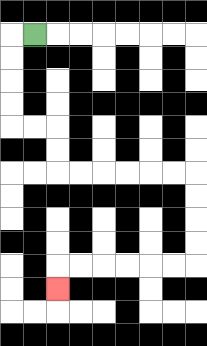{'start': '[1, 1]', 'end': '[2, 12]', 'path_directions': 'L,D,D,D,D,R,R,D,D,R,R,R,R,R,R,D,D,D,D,L,L,L,L,L,L,D', 'path_coordinates': '[[1, 1], [0, 1], [0, 2], [0, 3], [0, 4], [0, 5], [1, 5], [2, 5], [2, 6], [2, 7], [3, 7], [4, 7], [5, 7], [6, 7], [7, 7], [8, 7], [8, 8], [8, 9], [8, 10], [8, 11], [7, 11], [6, 11], [5, 11], [4, 11], [3, 11], [2, 11], [2, 12]]'}